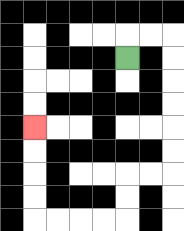{'start': '[5, 2]', 'end': '[1, 5]', 'path_directions': 'U,R,R,D,D,D,D,D,D,L,L,D,D,L,L,L,L,U,U,U,U', 'path_coordinates': '[[5, 2], [5, 1], [6, 1], [7, 1], [7, 2], [7, 3], [7, 4], [7, 5], [7, 6], [7, 7], [6, 7], [5, 7], [5, 8], [5, 9], [4, 9], [3, 9], [2, 9], [1, 9], [1, 8], [1, 7], [1, 6], [1, 5]]'}